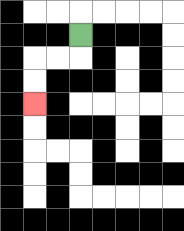{'start': '[3, 1]', 'end': '[1, 4]', 'path_directions': 'D,L,L,D,D', 'path_coordinates': '[[3, 1], [3, 2], [2, 2], [1, 2], [1, 3], [1, 4]]'}